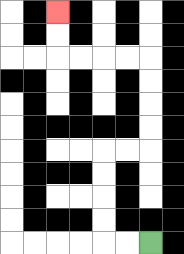{'start': '[6, 10]', 'end': '[2, 0]', 'path_directions': 'L,L,U,U,U,U,R,R,U,U,U,U,L,L,L,L,U,U', 'path_coordinates': '[[6, 10], [5, 10], [4, 10], [4, 9], [4, 8], [4, 7], [4, 6], [5, 6], [6, 6], [6, 5], [6, 4], [6, 3], [6, 2], [5, 2], [4, 2], [3, 2], [2, 2], [2, 1], [2, 0]]'}